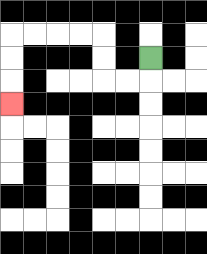{'start': '[6, 2]', 'end': '[0, 4]', 'path_directions': 'D,L,L,U,U,L,L,L,L,D,D,D', 'path_coordinates': '[[6, 2], [6, 3], [5, 3], [4, 3], [4, 2], [4, 1], [3, 1], [2, 1], [1, 1], [0, 1], [0, 2], [0, 3], [0, 4]]'}